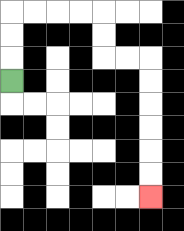{'start': '[0, 3]', 'end': '[6, 8]', 'path_directions': 'U,U,U,R,R,R,R,D,D,R,R,D,D,D,D,D,D', 'path_coordinates': '[[0, 3], [0, 2], [0, 1], [0, 0], [1, 0], [2, 0], [3, 0], [4, 0], [4, 1], [4, 2], [5, 2], [6, 2], [6, 3], [6, 4], [6, 5], [6, 6], [6, 7], [6, 8]]'}